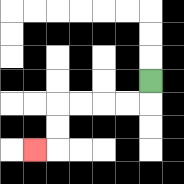{'start': '[6, 3]', 'end': '[1, 6]', 'path_directions': 'D,L,L,L,L,D,D,L', 'path_coordinates': '[[6, 3], [6, 4], [5, 4], [4, 4], [3, 4], [2, 4], [2, 5], [2, 6], [1, 6]]'}